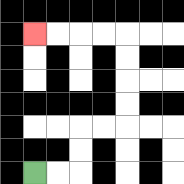{'start': '[1, 7]', 'end': '[1, 1]', 'path_directions': 'R,R,U,U,R,R,U,U,U,U,L,L,L,L', 'path_coordinates': '[[1, 7], [2, 7], [3, 7], [3, 6], [3, 5], [4, 5], [5, 5], [5, 4], [5, 3], [5, 2], [5, 1], [4, 1], [3, 1], [2, 1], [1, 1]]'}